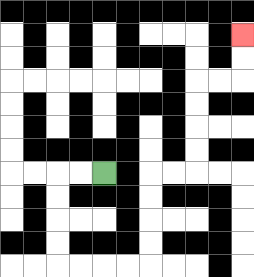{'start': '[4, 7]', 'end': '[10, 1]', 'path_directions': 'L,L,D,D,D,D,R,R,R,R,U,U,U,U,R,R,U,U,U,U,R,R,U,U', 'path_coordinates': '[[4, 7], [3, 7], [2, 7], [2, 8], [2, 9], [2, 10], [2, 11], [3, 11], [4, 11], [5, 11], [6, 11], [6, 10], [6, 9], [6, 8], [6, 7], [7, 7], [8, 7], [8, 6], [8, 5], [8, 4], [8, 3], [9, 3], [10, 3], [10, 2], [10, 1]]'}